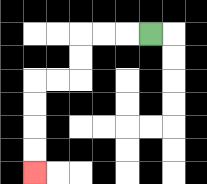{'start': '[6, 1]', 'end': '[1, 7]', 'path_directions': 'L,L,L,D,D,L,L,D,D,D,D', 'path_coordinates': '[[6, 1], [5, 1], [4, 1], [3, 1], [3, 2], [3, 3], [2, 3], [1, 3], [1, 4], [1, 5], [1, 6], [1, 7]]'}